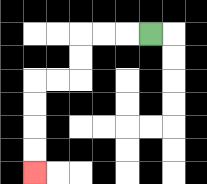{'start': '[6, 1]', 'end': '[1, 7]', 'path_directions': 'L,L,L,D,D,L,L,D,D,D,D', 'path_coordinates': '[[6, 1], [5, 1], [4, 1], [3, 1], [3, 2], [3, 3], [2, 3], [1, 3], [1, 4], [1, 5], [1, 6], [1, 7]]'}